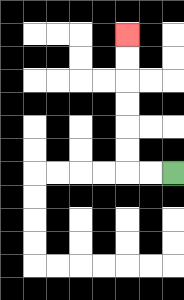{'start': '[7, 7]', 'end': '[5, 1]', 'path_directions': 'L,L,U,U,U,U,U,U', 'path_coordinates': '[[7, 7], [6, 7], [5, 7], [5, 6], [5, 5], [5, 4], [5, 3], [5, 2], [5, 1]]'}